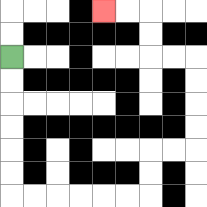{'start': '[0, 2]', 'end': '[4, 0]', 'path_directions': 'D,D,D,D,D,D,R,R,R,R,R,R,U,U,R,R,U,U,U,U,L,L,U,U,L,L', 'path_coordinates': '[[0, 2], [0, 3], [0, 4], [0, 5], [0, 6], [0, 7], [0, 8], [1, 8], [2, 8], [3, 8], [4, 8], [5, 8], [6, 8], [6, 7], [6, 6], [7, 6], [8, 6], [8, 5], [8, 4], [8, 3], [8, 2], [7, 2], [6, 2], [6, 1], [6, 0], [5, 0], [4, 0]]'}